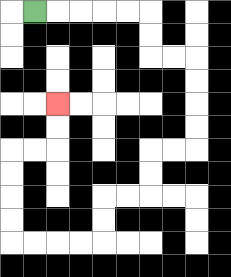{'start': '[1, 0]', 'end': '[2, 4]', 'path_directions': 'R,R,R,R,R,D,D,R,R,D,D,D,D,L,L,D,D,L,L,D,D,L,L,L,L,U,U,U,U,R,R,U,U', 'path_coordinates': '[[1, 0], [2, 0], [3, 0], [4, 0], [5, 0], [6, 0], [6, 1], [6, 2], [7, 2], [8, 2], [8, 3], [8, 4], [8, 5], [8, 6], [7, 6], [6, 6], [6, 7], [6, 8], [5, 8], [4, 8], [4, 9], [4, 10], [3, 10], [2, 10], [1, 10], [0, 10], [0, 9], [0, 8], [0, 7], [0, 6], [1, 6], [2, 6], [2, 5], [2, 4]]'}